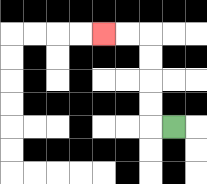{'start': '[7, 5]', 'end': '[4, 1]', 'path_directions': 'L,U,U,U,U,L,L', 'path_coordinates': '[[7, 5], [6, 5], [6, 4], [6, 3], [6, 2], [6, 1], [5, 1], [4, 1]]'}